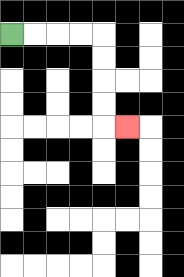{'start': '[0, 1]', 'end': '[5, 5]', 'path_directions': 'R,R,R,R,D,D,D,D,R', 'path_coordinates': '[[0, 1], [1, 1], [2, 1], [3, 1], [4, 1], [4, 2], [4, 3], [4, 4], [4, 5], [5, 5]]'}